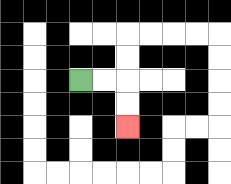{'start': '[3, 3]', 'end': '[5, 5]', 'path_directions': 'R,R,D,D', 'path_coordinates': '[[3, 3], [4, 3], [5, 3], [5, 4], [5, 5]]'}